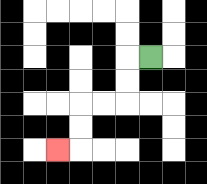{'start': '[6, 2]', 'end': '[2, 6]', 'path_directions': 'L,D,D,L,L,D,D,L', 'path_coordinates': '[[6, 2], [5, 2], [5, 3], [5, 4], [4, 4], [3, 4], [3, 5], [3, 6], [2, 6]]'}